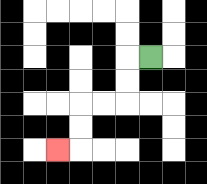{'start': '[6, 2]', 'end': '[2, 6]', 'path_directions': 'L,D,D,L,L,D,D,L', 'path_coordinates': '[[6, 2], [5, 2], [5, 3], [5, 4], [4, 4], [3, 4], [3, 5], [3, 6], [2, 6]]'}